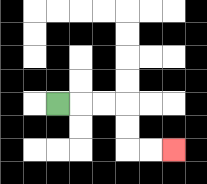{'start': '[2, 4]', 'end': '[7, 6]', 'path_directions': 'R,R,R,D,D,R,R', 'path_coordinates': '[[2, 4], [3, 4], [4, 4], [5, 4], [5, 5], [5, 6], [6, 6], [7, 6]]'}